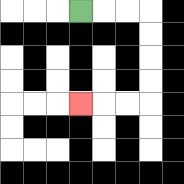{'start': '[3, 0]', 'end': '[3, 4]', 'path_directions': 'R,R,R,D,D,D,D,L,L,L', 'path_coordinates': '[[3, 0], [4, 0], [5, 0], [6, 0], [6, 1], [6, 2], [6, 3], [6, 4], [5, 4], [4, 4], [3, 4]]'}